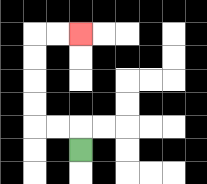{'start': '[3, 6]', 'end': '[3, 1]', 'path_directions': 'U,L,L,U,U,U,U,R,R', 'path_coordinates': '[[3, 6], [3, 5], [2, 5], [1, 5], [1, 4], [1, 3], [1, 2], [1, 1], [2, 1], [3, 1]]'}